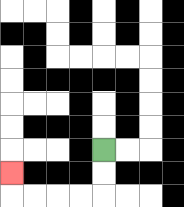{'start': '[4, 6]', 'end': '[0, 7]', 'path_directions': 'D,D,L,L,L,L,U', 'path_coordinates': '[[4, 6], [4, 7], [4, 8], [3, 8], [2, 8], [1, 8], [0, 8], [0, 7]]'}